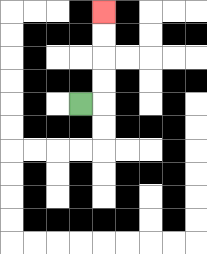{'start': '[3, 4]', 'end': '[4, 0]', 'path_directions': 'R,U,U,U,U', 'path_coordinates': '[[3, 4], [4, 4], [4, 3], [4, 2], [4, 1], [4, 0]]'}